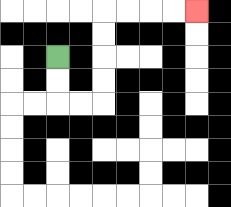{'start': '[2, 2]', 'end': '[8, 0]', 'path_directions': 'D,D,R,R,U,U,U,U,R,R,R,R', 'path_coordinates': '[[2, 2], [2, 3], [2, 4], [3, 4], [4, 4], [4, 3], [4, 2], [4, 1], [4, 0], [5, 0], [6, 0], [7, 0], [8, 0]]'}